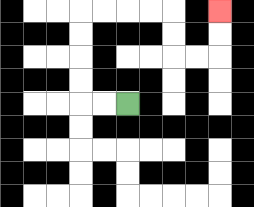{'start': '[5, 4]', 'end': '[9, 0]', 'path_directions': 'L,L,U,U,U,U,R,R,R,R,D,D,R,R,U,U', 'path_coordinates': '[[5, 4], [4, 4], [3, 4], [3, 3], [3, 2], [3, 1], [3, 0], [4, 0], [5, 0], [6, 0], [7, 0], [7, 1], [7, 2], [8, 2], [9, 2], [9, 1], [9, 0]]'}